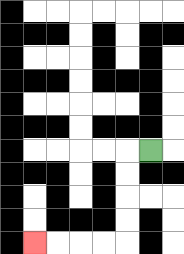{'start': '[6, 6]', 'end': '[1, 10]', 'path_directions': 'L,D,D,D,D,L,L,L,L', 'path_coordinates': '[[6, 6], [5, 6], [5, 7], [5, 8], [5, 9], [5, 10], [4, 10], [3, 10], [2, 10], [1, 10]]'}